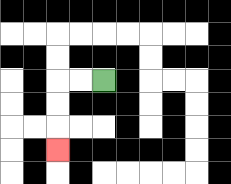{'start': '[4, 3]', 'end': '[2, 6]', 'path_directions': 'L,L,D,D,D', 'path_coordinates': '[[4, 3], [3, 3], [2, 3], [2, 4], [2, 5], [2, 6]]'}